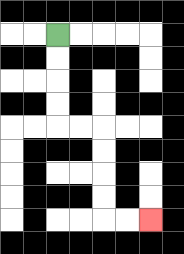{'start': '[2, 1]', 'end': '[6, 9]', 'path_directions': 'D,D,D,D,R,R,D,D,D,D,R,R', 'path_coordinates': '[[2, 1], [2, 2], [2, 3], [2, 4], [2, 5], [3, 5], [4, 5], [4, 6], [4, 7], [4, 8], [4, 9], [5, 9], [6, 9]]'}